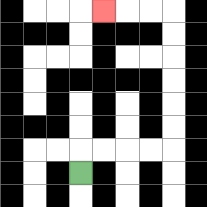{'start': '[3, 7]', 'end': '[4, 0]', 'path_directions': 'U,R,R,R,R,U,U,U,U,U,U,L,L,L', 'path_coordinates': '[[3, 7], [3, 6], [4, 6], [5, 6], [6, 6], [7, 6], [7, 5], [7, 4], [7, 3], [7, 2], [7, 1], [7, 0], [6, 0], [5, 0], [4, 0]]'}